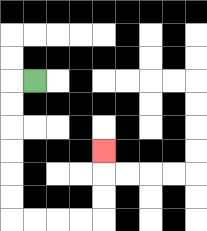{'start': '[1, 3]', 'end': '[4, 6]', 'path_directions': 'L,D,D,D,D,D,D,R,R,R,R,U,U,U', 'path_coordinates': '[[1, 3], [0, 3], [0, 4], [0, 5], [0, 6], [0, 7], [0, 8], [0, 9], [1, 9], [2, 9], [3, 9], [4, 9], [4, 8], [4, 7], [4, 6]]'}